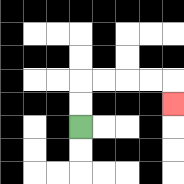{'start': '[3, 5]', 'end': '[7, 4]', 'path_directions': 'U,U,R,R,R,R,D', 'path_coordinates': '[[3, 5], [3, 4], [3, 3], [4, 3], [5, 3], [6, 3], [7, 3], [7, 4]]'}